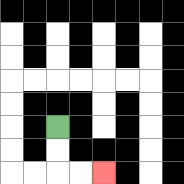{'start': '[2, 5]', 'end': '[4, 7]', 'path_directions': 'D,D,R,R', 'path_coordinates': '[[2, 5], [2, 6], [2, 7], [3, 7], [4, 7]]'}